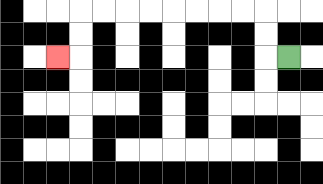{'start': '[12, 2]', 'end': '[2, 2]', 'path_directions': 'L,U,U,L,L,L,L,L,L,L,L,D,D,L', 'path_coordinates': '[[12, 2], [11, 2], [11, 1], [11, 0], [10, 0], [9, 0], [8, 0], [7, 0], [6, 0], [5, 0], [4, 0], [3, 0], [3, 1], [3, 2], [2, 2]]'}